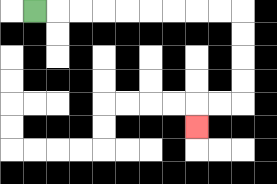{'start': '[1, 0]', 'end': '[8, 5]', 'path_directions': 'R,R,R,R,R,R,R,R,R,D,D,D,D,L,L,D', 'path_coordinates': '[[1, 0], [2, 0], [3, 0], [4, 0], [5, 0], [6, 0], [7, 0], [8, 0], [9, 0], [10, 0], [10, 1], [10, 2], [10, 3], [10, 4], [9, 4], [8, 4], [8, 5]]'}